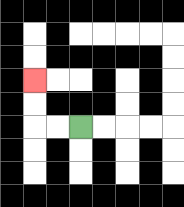{'start': '[3, 5]', 'end': '[1, 3]', 'path_directions': 'L,L,U,U', 'path_coordinates': '[[3, 5], [2, 5], [1, 5], [1, 4], [1, 3]]'}